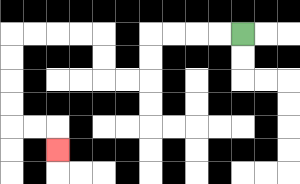{'start': '[10, 1]', 'end': '[2, 6]', 'path_directions': 'L,L,L,L,D,D,L,L,U,U,L,L,L,L,D,D,D,D,R,R,D', 'path_coordinates': '[[10, 1], [9, 1], [8, 1], [7, 1], [6, 1], [6, 2], [6, 3], [5, 3], [4, 3], [4, 2], [4, 1], [3, 1], [2, 1], [1, 1], [0, 1], [0, 2], [0, 3], [0, 4], [0, 5], [1, 5], [2, 5], [2, 6]]'}